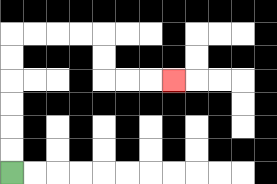{'start': '[0, 7]', 'end': '[7, 3]', 'path_directions': 'U,U,U,U,U,U,R,R,R,R,D,D,R,R,R', 'path_coordinates': '[[0, 7], [0, 6], [0, 5], [0, 4], [0, 3], [0, 2], [0, 1], [1, 1], [2, 1], [3, 1], [4, 1], [4, 2], [4, 3], [5, 3], [6, 3], [7, 3]]'}